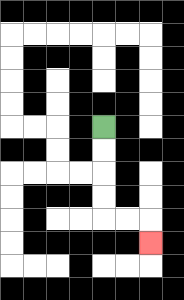{'start': '[4, 5]', 'end': '[6, 10]', 'path_directions': 'D,D,D,D,R,R,D', 'path_coordinates': '[[4, 5], [4, 6], [4, 7], [4, 8], [4, 9], [5, 9], [6, 9], [6, 10]]'}